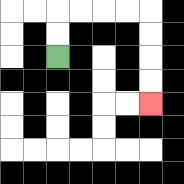{'start': '[2, 2]', 'end': '[6, 4]', 'path_directions': 'U,U,R,R,R,R,D,D,D,D', 'path_coordinates': '[[2, 2], [2, 1], [2, 0], [3, 0], [4, 0], [5, 0], [6, 0], [6, 1], [6, 2], [6, 3], [6, 4]]'}